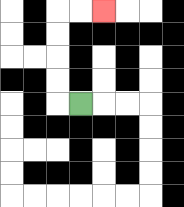{'start': '[3, 4]', 'end': '[4, 0]', 'path_directions': 'L,U,U,U,U,R,R', 'path_coordinates': '[[3, 4], [2, 4], [2, 3], [2, 2], [2, 1], [2, 0], [3, 0], [4, 0]]'}